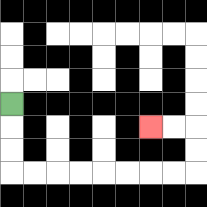{'start': '[0, 4]', 'end': '[6, 5]', 'path_directions': 'D,D,D,R,R,R,R,R,R,R,R,U,U,L,L', 'path_coordinates': '[[0, 4], [0, 5], [0, 6], [0, 7], [1, 7], [2, 7], [3, 7], [4, 7], [5, 7], [6, 7], [7, 7], [8, 7], [8, 6], [8, 5], [7, 5], [6, 5]]'}